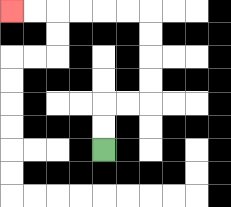{'start': '[4, 6]', 'end': '[0, 0]', 'path_directions': 'U,U,R,R,U,U,U,U,L,L,L,L,L,L', 'path_coordinates': '[[4, 6], [4, 5], [4, 4], [5, 4], [6, 4], [6, 3], [6, 2], [6, 1], [6, 0], [5, 0], [4, 0], [3, 0], [2, 0], [1, 0], [0, 0]]'}